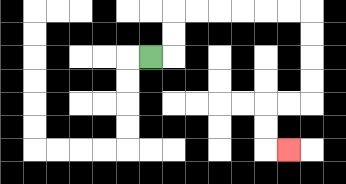{'start': '[6, 2]', 'end': '[12, 6]', 'path_directions': 'R,U,U,R,R,R,R,R,R,D,D,D,D,L,L,D,D,R', 'path_coordinates': '[[6, 2], [7, 2], [7, 1], [7, 0], [8, 0], [9, 0], [10, 0], [11, 0], [12, 0], [13, 0], [13, 1], [13, 2], [13, 3], [13, 4], [12, 4], [11, 4], [11, 5], [11, 6], [12, 6]]'}